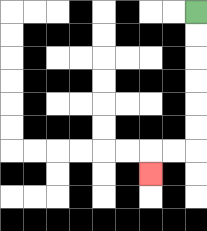{'start': '[8, 0]', 'end': '[6, 7]', 'path_directions': 'D,D,D,D,D,D,L,L,D', 'path_coordinates': '[[8, 0], [8, 1], [8, 2], [8, 3], [8, 4], [8, 5], [8, 6], [7, 6], [6, 6], [6, 7]]'}